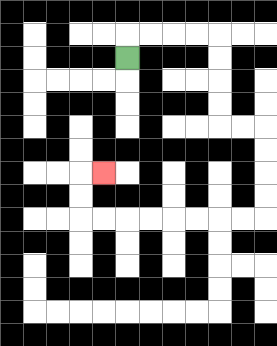{'start': '[5, 2]', 'end': '[4, 7]', 'path_directions': 'U,R,R,R,R,D,D,D,D,R,R,D,D,D,D,L,L,L,L,L,L,L,L,U,U,R', 'path_coordinates': '[[5, 2], [5, 1], [6, 1], [7, 1], [8, 1], [9, 1], [9, 2], [9, 3], [9, 4], [9, 5], [10, 5], [11, 5], [11, 6], [11, 7], [11, 8], [11, 9], [10, 9], [9, 9], [8, 9], [7, 9], [6, 9], [5, 9], [4, 9], [3, 9], [3, 8], [3, 7], [4, 7]]'}